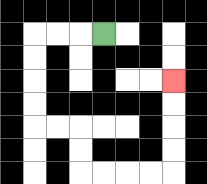{'start': '[4, 1]', 'end': '[7, 3]', 'path_directions': 'L,L,L,D,D,D,D,R,R,D,D,R,R,R,R,U,U,U,U', 'path_coordinates': '[[4, 1], [3, 1], [2, 1], [1, 1], [1, 2], [1, 3], [1, 4], [1, 5], [2, 5], [3, 5], [3, 6], [3, 7], [4, 7], [5, 7], [6, 7], [7, 7], [7, 6], [7, 5], [7, 4], [7, 3]]'}